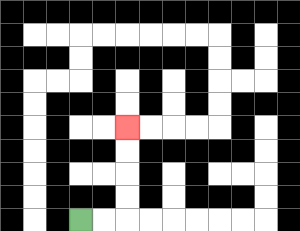{'start': '[3, 9]', 'end': '[5, 5]', 'path_directions': 'R,R,U,U,U,U', 'path_coordinates': '[[3, 9], [4, 9], [5, 9], [5, 8], [5, 7], [5, 6], [5, 5]]'}